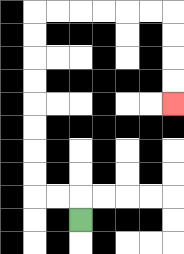{'start': '[3, 9]', 'end': '[7, 4]', 'path_directions': 'U,L,L,U,U,U,U,U,U,U,U,R,R,R,R,R,R,D,D,D,D', 'path_coordinates': '[[3, 9], [3, 8], [2, 8], [1, 8], [1, 7], [1, 6], [1, 5], [1, 4], [1, 3], [1, 2], [1, 1], [1, 0], [2, 0], [3, 0], [4, 0], [5, 0], [6, 0], [7, 0], [7, 1], [7, 2], [7, 3], [7, 4]]'}